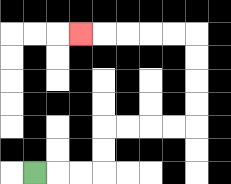{'start': '[1, 7]', 'end': '[3, 1]', 'path_directions': 'R,R,R,U,U,R,R,R,R,U,U,U,U,L,L,L,L,L', 'path_coordinates': '[[1, 7], [2, 7], [3, 7], [4, 7], [4, 6], [4, 5], [5, 5], [6, 5], [7, 5], [8, 5], [8, 4], [8, 3], [8, 2], [8, 1], [7, 1], [6, 1], [5, 1], [4, 1], [3, 1]]'}